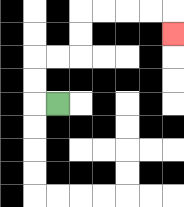{'start': '[2, 4]', 'end': '[7, 1]', 'path_directions': 'L,U,U,R,R,U,U,R,R,R,R,D', 'path_coordinates': '[[2, 4], [1, 4], [1, 3], [1, 2], [2, 2], [3, 2], [3, 1], [3, 0], [4, 0], [5, 0], [6, 0], [7, 0], [7, 1]]'}